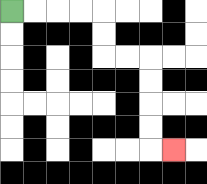{'start': '[0, 0]', 'end': '[7, 6]', 'path_directions': 'R,R,R,R,D,D,R,R,D,D,D,D,R', 'path_coordinates': '[[0, 0], [1, 0], [2, 0], [3, 0], [4, 0], [4, 1], [4, 2], [5, 2], [6, 2], [6, 3], [6, 4], [6, 5], [6, 6], [7, 6]]'}